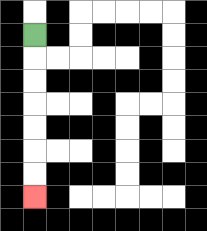{'start': '[1, 1]', 'end': '[1, 8]', 'path_directions': 'D,D,D,D,D,D,D', 'path_coordinates': '[[1, 1], [1, 2], [1, 3], [1, 4], [1, 5], [1, 6], [1, 7], [1, 8]]'}